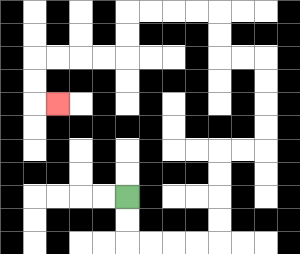{'start': '[5, 8]', 'end': '[2, 4]', 'path_directions': 'D,D,R,R,R,R,U,U,U,U,R,R,U,U,U,U,L,L,U,U,L,L,L,L,D,D,L,L,L,L,D,D,R', 'path_coordinates': '[[5, 8], [5, 9], [5, 10], [6, 10], [7, 10], [8, 10], [9, 10], [9, 9], [9, 8], [9, 7], [9, 6], [10, 6], [11, 6], [11, 5], [11, 4], [11, 3], [11, 2], [10, 2], [9, 2], [9, 1], [9, 0], [8, 0], [7, 0], [6, 0], [5, 0], [5, 1], [5, 2], [4, 2], [3, 2], [2, 2], [1, 2], [1, 3], [1, 4], [2, 4]]'}